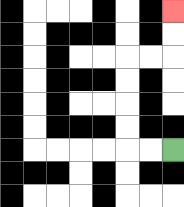{'start': '[7, 6]', 'end': '[7, 0]', 'path_directions': 'L,L,U,U,U,U,R,R,U,U', 'path_coordinates': '[[7, 6], [6, 6], [5, 6], [5, 5], [5, 4], [5, 3], [5, 2], [6, 2], [7, 2], [7, 1], [7, 0]]'}